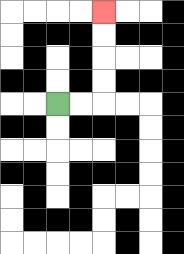{'start': '[2, 4]', 'end': '[4, 0]', 'path_directions': 'R,R,U,U,U,U', 'path_coordinates': '[[2, 4], [3, 4], [4, 4], [4, 3], [4, 2], [4, 1], [4, 0]]'}